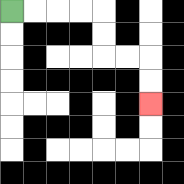{'start': '[0, 0]', 'end': '[6, 4]', 'path_directions': 'R,R,R,R,D,D,R,R,D,D', 'path_coordinates': '[[0, 0], [1, 0], [2, 0], [3, 0], [4, 0], [4, 1], [4, 2], [5, 2], [6, 2], [6, 3], [6, 4]]'}